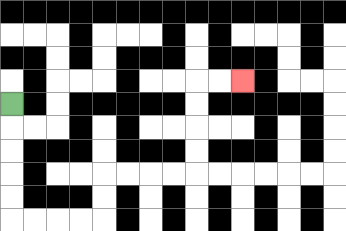{'start': '[0, 4]', 'end': '[10, 3]', 'path_directions': 'D,D,D,D,D,R,R,R,R,U,U,R,R,R,R,U,U,U,U,R,R', 'path_coordinates': '[[0, 4], [0, 5], [0, 6], [0, 7], [0, 8], [0, 9], [1, 9], [2, 9], [3, 9], [4, 9], [4, 8], [4, 7], [5, 7], [6, 7], [7, 7], [8, 7], [8, 6], [8, 5], [8, 4], [8, 3], [9, 3], [10, 3]]'}